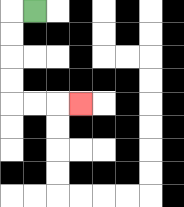{'start': '[1, 0]', 'end': '[3, 4]', 'path_directions': 'L,D,D,D,D,R,R,R', 'path_coordinates': '[[1, 0], [0, 0], [0, 1], [0, 2], [0, 3], [0, 4], [1, 4], [2, 4], [3, 4]]'}